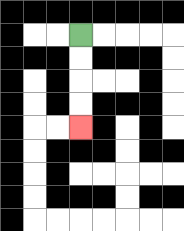{'start': '[3, 1]', 'end': '[3, 5]', 'path_directions': 'D,D,D,D', 'path_coordinates': '[[3, 1], [3, 2], [3, 3], [3, 4], [3, 5]]'}